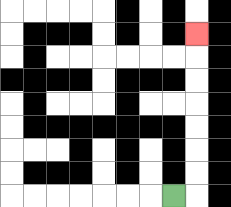{'start': '[7, 8]', 'end': '[8, 1]', 'path_directions': 'R,U,U,U,U,U,U,U', 'path_coordinates': '[[7, 8], [8, 8], [8, 7], [8, 6], [8, 5], [8, 4], [8, 3], [8, 2], [8, 1]]'}